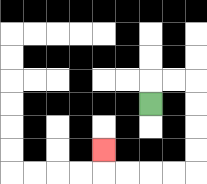{'start': '[6, 4]', 'end': '[4, 6]', 'path_directions': 'U,R,R,D,D,D,D,L,L,L,L,U', 'path_coordinates': '[[6, 4], [6, 3], [7, 3], [8, 3], [8, 4], [8, 5], [8, 6], [8, 7], [7, 7], [6, 7], [5, 7], [4, 7], [4, 6]]'}